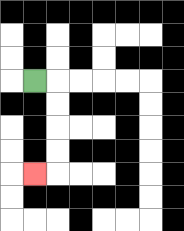{'start': '[1, 3]', 'end': '[1, 7]', 'path_directions': 'R,D,D,D,D,L', 'path_coordinates': '[[1, 3], [2, 3], [2, 4], [2, 5], [2, 6], [2, 7], [1, 7]]'}